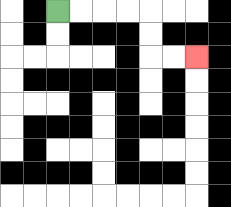{'start': '[2, 0]', 'end': '[8, 2]', 'path_directions': 'R,R,R,R,D,D,R,R', 'path_coordinates': '[[2, 0], [3, 0], [4, 0], [5, 0], [6, 0], [6, 1], [6, 2], [7, 2], [8, 2]]'}